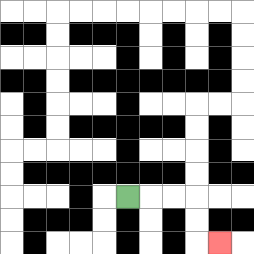{'start': '[5, 8]', 'end': '[9, 10]', 'path_directions': 'R,R,R,D,D,R', 'path_coordinates': '[[5, 8], [6, 8], [7, 8], [8, 8], [8, 9], [8, 10], [9, 10]]'}